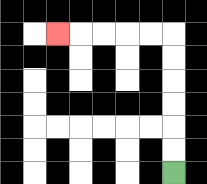{'start': '[7, 7]', 'end': '[2, 1]', 'path_directions': 'U,U,U,U,U,U,L,L,L,L,L', 'path_coordinates': '[[7, 7], [7, 6], [7, 5], [7, 4], [7, 3], [7, 2], [7, 1], [6, 1], [5, 1], [4, 1], [3, 1], [2, 1]]'}